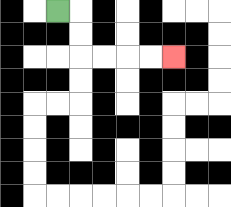{'start': '[2, 0]', 'end': '[7, 2]', 'path_directions': 'R,D,D,R,R,R,R', 'path_coordinates': '[[2, 0], [3, 0], [3, 1], [3, 2], [4, 2], [5, 2], [6, 2], [7, 2]]'}